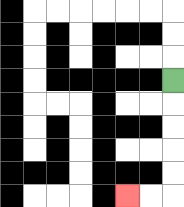{'start': '[7, 3]', 'end': '[5, 8]', 'path_directions': 'D,D,D,D,D,L,L', 'path_coordinates': '[[7, 3], [7, 4], [7, 5], [7, 6], [7, 7], [7, 8], [6, 8], [5, 8]]'}